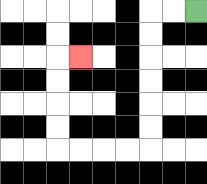{'start': '[8, 0]', 'end': '[3, 2]', 'path_directions': 'L,L,D,D,D,D,D,D,L,L,L,L,U,U,U,U,R', 'path_coordinates': '[[8, 0], [7, 0], [6, 0], [6, 1], [6, 2], [6, 3], [6, 4], [6, 5], [6, 6], [5, 6], [4, 6], [3, 6], [2, 6], [2, 5], [2, 4], [2, 3], [2, 2], [3, 2]]'}